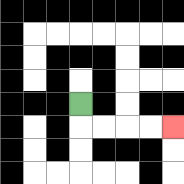{'start': '[3, 4]', 'end': '[7, 5]', 'path_directions': 'D,R,R,R,R', 'path_coordinates': '[[3, 4], [3, 5], [4, 5], [5, 5], [6, 5], [7, 5]]'}